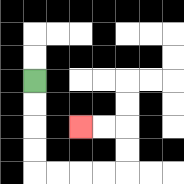{'start': '[1, 3]', 'end': '[3, 5]', 'path_directions': 'D,D,D,D,R,R,R,R,U,U,L,L', 'path_coordinates': '[[1, 3], [1, 4], [1, 5], [1, 6], [1, 7], [2, 7], [3, 7], [4, 7], [5, 7], [5, 6], [5, 5], [4, 5], [3, 5]]'}